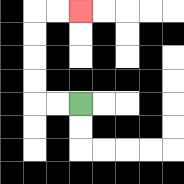{'start': '[3, 4]', 'end': '[3, 0]', 'path_directions': 'L,L,U,U,U,U,R,R', 'path_coordinates': '[[3, 4], [2, 4], [1, 4], [1, 3], [1, 2], [1, 1], [1, 0], [2, 0], [3, 0]]'}